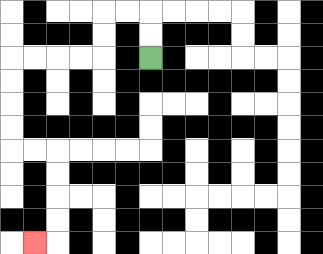{'start': '[6, 2]', 'end': '[1, 10]', 'path_directions': 'U,U,L,L,D,D,L,L,L,L,D,D,D,D,R,R,D,D,D,D,L', 'path_coordinates': '[[6, 2], [6, 1], [6, 0], [5, 0], [4, 0], [4, 1], [4, 2], [3, 2], [2, 2], [1, 2], [0, 2], [0, 3], [0, 4], [0, 5], [0, 6], [1, 6], [2, 6], [2, 7], [2, 8], [2, 9], [2, 10], [1, 10]]'}